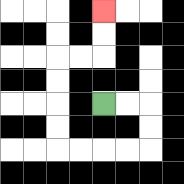{'start': '[4, 4]', 'end': '[4, 0]', 'path_directions': 'R,R,D,D,L,L,L,L,U,U,U,U,R,R,U,U', 'path_coordinates': '[[4, 4], [5, 4], [6, 4], [6, 5], [6, 6], [5, 6], [4, 6], [3, 6], [2, 6], [2, 5], [2, 4], [2, 3], [2, 2], [3, 2], [4, 2], [4, 1], [4, 0]]'}